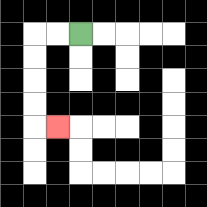{'start': '[3, 1]', 'end': '[2, 5]', 'path_directions': 'L,L,D,D,D,D,R', 'path_coordinates': '[[3, 1], [2, 1], [1, 1], [1, 2], [1, 3], [1, 4], [1, 5], [2, 5]]'}